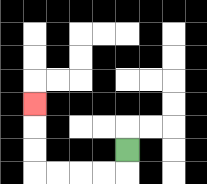{'start': '[5, 6]', 'end': '[1, 4]', 'path_directions': 'D,L,L,L,L,U,U,U', 'path_coordinates': '[[5, 6], [5, 7], [4, 7], [3, 7], [2, 7], [1, 7], [1, 6], [1, 5], [1, 4]]'}